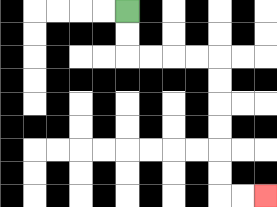{'start': '[5, 0]', 'end': '[11, 8]', 'path_directions': 'D,D,R,R,R,R,D,D,D,D,D,D,R,R', 'path_coordinates': '[[5, 0], [5, 1], [5, 2], [6, 2], [7, 2], [8, 2], [9, 2], [9, 3], [9, 4], [9, 5], [9, 6], [9, 7], [9, 8], [10, 8], [11, 8]]'}